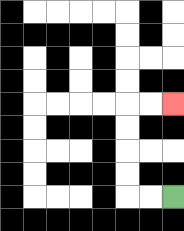{'start': '[7, 8]', 'end': '[7, 4]', 'path_directions': 'L,L,U,U,U,U,R,R', 'path_coordinates': '[[7, 8], [6, 8], [5, 8], [5, 7], [5, 6], [5, 5], [5, 4], [6, 4], [7, 4]]'}